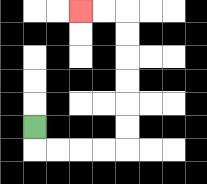{'start': '[1, 5]', 'end': '[3, 0]', 'path_directions': 'D,R,R,R,R,U,U,U,U,U,U,L,L', 'path_coordinates': '[[1, 5], [1, 6], [2, 6], [3, 6], [4, 6], [5, 6], [5, 5], [5, 4], [5, 3], [5, 2], [5, 1], [5, 0], [4, 0], [3, 0]]'}